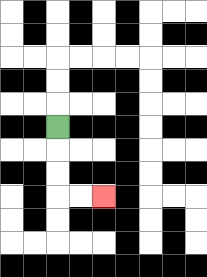{'start': '[2, 5]', 'end': '[4, 8]', 'path_directions': 'D,D,D,R,R', 'path_coordinates': '[[2, 5], [2, 6], [2, 7], [2, 8], [3, 8], [4, 8]]'}